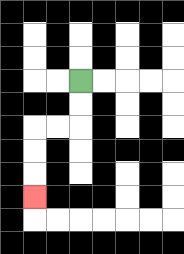{'start': '[3, 3]', 'end': '[1, 8]', 'path_directions': 'D,D,L,L,D,D,D', 'path_coordinates': '[[3, 3], [3, 4], [3, 5], [2, 5], [1, 5], [1, 6], [1, 7], [1, 8]]'}